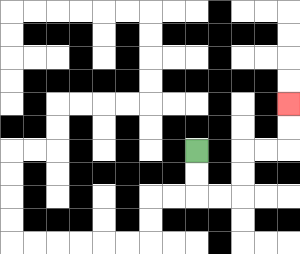{'start': '[8, 6]', 'end': '[12, 4]', 'path_directions': 'D,D,R,R,U,U,R,R,U,U', 'path_coordinates': '[[8, 6], [8, 7], [8, 8], [9, 8], [10, 8], [10, 7], [10, 6], [11, 6], [12, 6], [12, 5], [12, 4]]'}